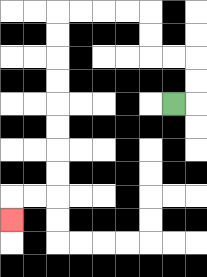{'start': '[7, 4]', 'end': '[0, 9]', 'path_directions': 'R,U,U,L,L,U,U,L,L,L,L,D,D,D,D,D,D,D,D,L,L,D', 'path_coordinates': '[[7, 4], [8, 4], [8, 3], [8, 2], [7, 2], [6, 2], [6, 1], [6, 0], [5, 0], [4, 0], [3, 0], [2, 0], [2, 1], [2, 2], [2, 3], [2, 4], [2, 5], [2, 6], [2, 7], [2, 8], [1, 8], [0, 8], [0, 9]]'}